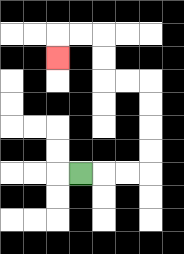{'start': '[3, 7]', 'end': '[2, 2]', 'path_directions': 'R,R,R,U,U,U,U,L,L,U,U,L,L,D', 'path_coordinates': '[[3, 7], [4, 7], [5, 7], [6, 7], [6, 6], [6, 5], [6, 4], [6, 3], [5, 3], [4, 3], [4, 2], [4, 1], [3, 1], [2, 1], [2, 2]]'}